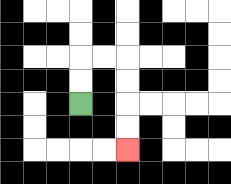{'start': '[3, 4]', 'end': '[5, 6]', 'path_directions': 'U,U,R,R,D,D,D,D', 'path_coordinates': '[[3, 4], [3, 3], [3, 2], [4, 2], [5, 2], [5, 3], [5, 4], [5, 5], [5, 6]]'}